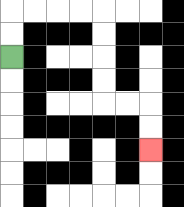{'start': '[0, 2]', 'end': '[6, 6]', 'path_directions': 'U,U,R,R,R,R,D,D,D,D,R,R,D,D', 'path_coordinates': '[[0, 2], [0, 1], [0, 0], [1, 0], [2, 0], [3, 0], [4, 0], [4, 1], [4, 2], [4, 3], [4, 4], [5, 4], [6, 4], [6, 5], [6, 6]]'}